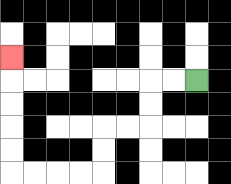{'start': '[8, 3]', 'end': '[0, 2]', 'path_directions': 'L,L,D,D,L,L,D,D,L,L,L,L,U,U,U,U,U', 'path_coordinates': '[[8, 3], [7, 3], [6, 3], [6, 4], [6, 5], [5, 5], [4, 5], [4, 6], [4, 7], [3, 7], [2, 7], [1, 7], [0, 7], [0, 6], [0, 5], [0, 4], [0, 3], [0, 2]]'}